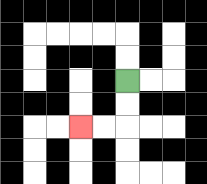{'start': '[5, 3]', 'end': '[3, 5]', 'path_directions': 'D,D,L,L', 'path_coordinates': '[[5, 3], [5, 4], [5, 5], [4, 5], [3, 5]]'}